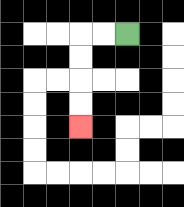{'start': '[5, 1]', 'end': '[3, 5]', 'path_directions': 'L,L,D,D,D,D', 'path_coordinates': '[[5, 1], [4, 1], [3, 1], [3, 2], [3, 3], [3, 4], [3, 5]]'}